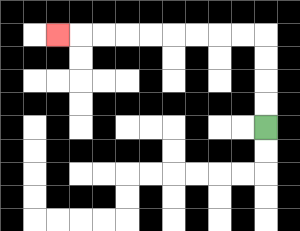{'start': '[11, 5]', 'end': '[2, 1]', 'path_directions': 'U,U,U,U,L,L,L,L,L,L,L,L,L', 'path_coordinates': '[[11, 5], [11, 4], [11, 3], [11, 2], [11, 1], [10, 1], [9, 1], [8, 1], [7, 1], [6, 1], [5, 1], [4, 1], [3, 1], [2, 1]]'}